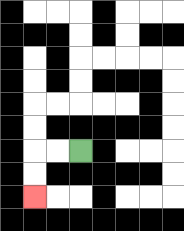{'start': '[3, 6]', 'end': '[1, 8]', 'path_directions': 'L,L,D,D', 'path_coordinates': '[[3, 6], [2, 6], [1, 6], [1, 7], [1, 8]]'}